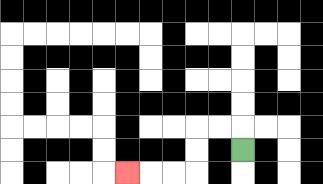{'start': '[10, 6]', 'end': '[5, 7]', 'path_directions': 'U,L,L,D,D,L,L,L', 'path_coordinates': '[[10, 6], [10, 5], [9, 5], [8, 5], [8, 6], [8, 7], [7, 7], [6, 7], [5, 7]]'}